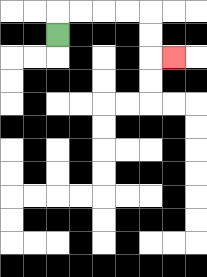{'start': '[2, 1]', 'end': '[7, 2]', 'path_directions': 'U,R,R,R,R,D,D,R', 'path_coordinates': '[[2, 1], [2, 0], [3, 0], [4, 0], [5, 0], [6, 0], [6, 1], [6, 2], [7, 2]]'}